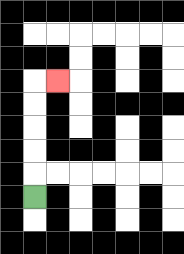{'start': '[1, 8]', 'end': '[2, 3]', 'path_directions': 'U,U,U,U,U,R', 'path_coordinates': '[[1, 8], [1, 7], [1, 6], [1, 5], [1, 4], [1, 3], [2, 3]]'}